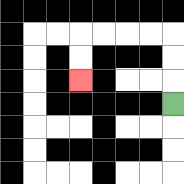{'start': '[7, 4]', 'end': '[3, 3]', 'path_directions': 'U,U,U,L,L,L,L,D,D', 'path_coordinates': '[[7, 4], [7, 3], [7, 2], [7, 1], [6, 1], [5, 1], [4, 1], [3, 1], [3, 2], [3, 3]]'}